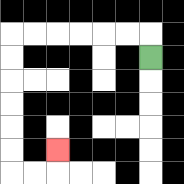{'start': '[6, 2]', 'end': '[2, 6]', 'path_directions': 'U,L,L,L,L,L,L,D,D,D,D,D,D,R,R,U', 'path_coordinates': '[[6, 2], [6, 1], [5, 1], [4, 1], [3, 1], [2, 1], [1, 1], [0, 1], [0, 2], [0, 3], [0, 4], [0, 5], [0, 6], [0, 7], [1, 7], [2, 7], [2, 6]]'}